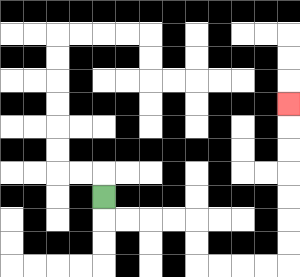{'start': '[4, 8]', 'end': '[12, 4]', 'path_directions': 'D,R,R,R,R,D,D,R,R,R,R,U,U,U,U,U,U,U', 'path_coordinates': '[[4, 8], [4, 9], [5, 9], [6, 9], [7, 9], [8, 9], [8, 10], [8, 11], [9, 11], [10, 11], [11, 11], [12, 11], [12, 10], [12, 9], [12, 8], [12, 7], [12, 6], [12, 5], [12, 4]]'}